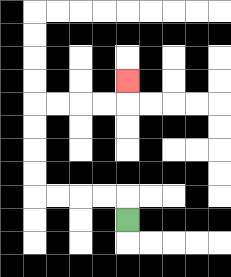{'start': '[5, 9]', 'end': '[5, 3]', 'path_directions': 'U,L,L,L,L,U,U,U,U,R,R,R,R,U', 'path_coordinates': '[[5, 9], [5, 8], [4, 8], [3, 8], [2, 8], [1, 8], [1, 7], [1, 6], [1, 5], [1, 4], [2, 4], [3, 4], [4, 4], [5, 4], [5, 3]]'}